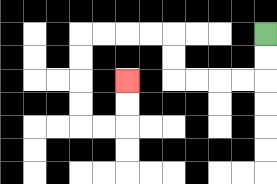{'start': '[11, 1]', 'end': '[5, 3]', 'path_directions': 'D,D,L,L,L,L,U,U,L,L,L,L,D,D,D,D,R,R,U,U', 'path_coordinates': '[[11, 1], [11, 2], [11, 3], [10, 3], [9, 3], [8, 3], [7, 3], [7, 2], [7, 1], [6, 1], [5, 1], [4, 1], [3, 1], [3, 2], [3, 3], [3, 4], [3, 5], [4, 5], [5, 5], [5, 4], [5, 3]]'}